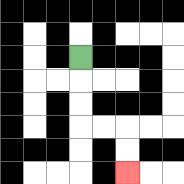{'start': '[3, 2]', 'end': '[5, 7]', 'path_directions': 'D,D,D,R,R,D,D', 'path_coordinates': '[[3, 2], [3, 3], [3, 4], [3, 5], [4, 5], [5, 5], [5, 6], [5, 7]]'}